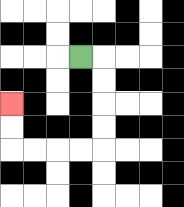{'start': '[3, 2]', 'end': '[0, 4]', 'path_directions': 'R,D,D,D,D,L,L,L,L,U,U', 'path_coordinates': '[[3, 2], [4, 2], [4, 3], [4, 4], [4, 5], [4, 6], [3, 6], [2, 6], [1, 6], [0, 6], [0, 5], [0, 4]]'}